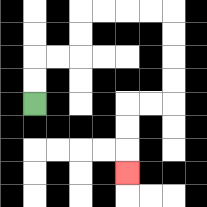{'start': '[1, 4]', 'end': '[5, 7]', 'path_directions': 'U,U,R,R,U,U,R,R,R,R,D,D,D,D,L,L,D,D,D', 'path_coordinates': '[[1, 4], [1, 3], [1, 2], [2, 2], [3, 2], [3, 1], [3, 0], [4, 0], [5, 0], [6, 0], [7, 0], [7, 1], [7, 2], [7, 3], [7, 4], [6, 4], [5, 4], [5, 5], [5, 6], [5, 7]]'}